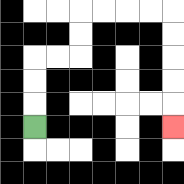{'start': '[1, 5]', 'end': '[7, 5]', 'path_directions': 'U,U,U,R,R,U,U,R,R,R,R,D,D,D,D,D', 'path_coordinates': '[[1, 5], [1, 4], [1, 3], [1, 2], [2, 2], [3, 2], [3, 1], [3, 0], [4, 0], [5, 0], [6, 0], [7, 0], [7, 1], [7, 2], [7, 3], [7, 4], [7, 5]]'}